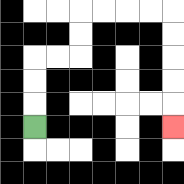{'start': '[1, 5]', 'end': '[7, 5]', 'path_directions': 'U,U,U,R,R,U,U,R,R,R,R,D,D,D,D,D', 'path_coordinates': '[[1, 5], [1, 4], [1, 3], [1, 2], [2, 2], [3, 2], [3, 1], [3, 0], [4, 0], [5, 0], [6, 0], [7, 0], [7, 1], [7, 2], [7, 3], [7, 4], [7, 5]]'}